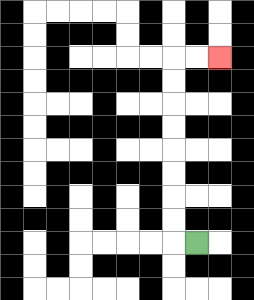{'start': '[8, 10]', 'end': '[9, 2]', 'path_directions': 'L,U,U,U,U,U,U,U,U,R,R', 'path_coordinates': '[[8, 10], [7, 10], [7, 9], [7, 8], [7, 7], [7, 6], [7, 5], [7, 4], [7, 3], [7, 2], [8, 2], [9, 2]]'}